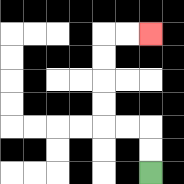{'start': '[6, 7]', 'end': '[6, 1]', 'path_directions': 'U,U,L,L,U,U,U,U,R,R', 'path_coordinates': '[[6, 7], [6, 6], [6, 5], [5, 5], [4, 5], [4, 4], [4, 3], [4, 2], [4, 1], [5, 1], [6, 1]]'}